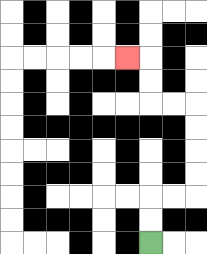{'start': '[6, 10]', 'end': '[5, 2]', 'path_directions': 'U,U,R,R,U,U,U,U,L,L,U,U,L', 'path_coordinates': '[[6, 10], [6, 9], [6, 8], [7, 8], [8, 8], [8, 7], [8, 6], [8, 5], [8, 4], [7, 4], [6, 4], [6, 3], [6, 2], [5, 2]]'}